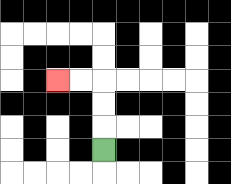{'start': '[4, 6]', 'end': '[2, 3]', 'path_directions': 'U,U,U,L,L', 'path_coordinates': '[[4, 6], [4, 5], [4, 4], [4, 3], [3, 3], [2, 3]]'}